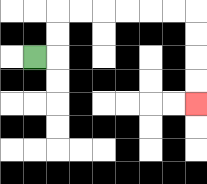{'start': '[1, 2]', 'end': '[8, 4]', 'path_directions': 'R,U,U,R,R,R,R,R,R,D,D,D,D', 'path_coordinates': '[[1, 2], [2, 2], [2, 1], [2, 0], [3, 0], [4, 0], [5, 0], [6, 0], [7, 0], [8, 0], [8, 1], [8, 2], [8, 3], [8, 4]]'}